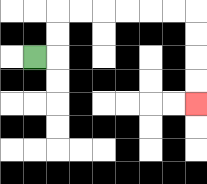{'start': '[1, 2]', 'end': '[8, 4]', 'path_directions': 'R,U,U,R,R,R,R,R,R,D,D,D,D', 'path_coordinates': '[[1, 2], [2, 2], [2, 1], [2, 0], [3, 0], [4, 0], [5, 0], [6, 0], [7, 0], [8, 0], [8, 1], [8, 2], [8, 3], [8, 4]]'}